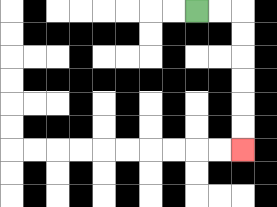{'start': '[8, 0]', 'end': '[10, 6]', 'path_directions': 'R,R,D,D,D,D,D,D', 'path_coordinates': '[[8, 0], [9, 0], [10, 0], [10, 1], [10, 2], [10, 3], [10, 4], [10, 5], [10, 6]]'}